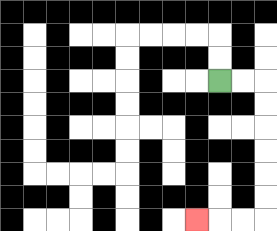{'start': '[9, 3]', 'end': '[8, 9]', 'path_directions': 'R,R,D,D,D,D,D,D,L,L,L', 'path_coordinates': '[[9, 3], [10, 3], [11, 3], [11, 4], [11, 5], [11, 6], [11, 7], [11, 8], [11, 9], [10, 9], [9, 9], [8, 9]]'}